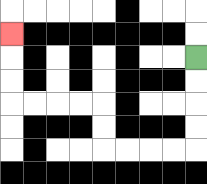{'start': '[8, 2]', 'end': '[0, 1]', 'path_directions': 'D,D,D,D,L,L,L,L,U,U,L,L,L,L,U,U,U', 'path_coordinates': '[[8, 2], [8, 3], [8, 4], [8, 5], [8, 6], [7, 6], [6, 6], [5, 6], [4, 6], [4, 5], [4, 4], [3, 4], [2, 4], [1, 4], [0, 4], [0, 3], [0, 2], [0, 1]]'}